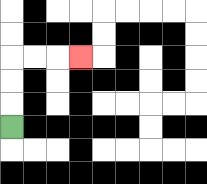{'start': '[0, 5]', 'end': '[3, 2]', 'path_directions': 'U,U,U,R,R,R', 'path_coordinates': '[[0, 5], [0, 4], [0, 3], [0, 2], [1, 2], [2, 2], [3, 2]]'}